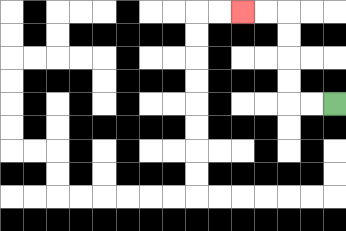{'start': '[14, 4]', 'end': '[10, 0]', 'path_directions': 'L,L,U,U,U,U,L,L', 'path_coordinates': '[[14, 4], [13, 4], [12, 4], [12, 3], [12, 2], [12, 1], [12, 0], [11, 0], [10, 0]]'}